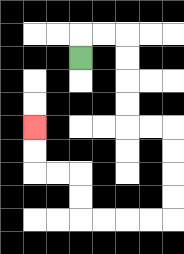{'start': '[3, 2]', 'end': '[1, 5]', 'path_directions': 'U,R,R,D,D,D,D,R,R,D,D,D,D,L,L,L,L,U,U,L,L,U,U', 'path_coordinates': '[[3, 2], [3, 1], [4, 1], [5, 1], [5, 2], [5, 3], [5, 4], [5, 5], [6, 5], [7, 5], [7, 6], [7, 7], [7, 8], [7, 9], [6, 9], [5, 9], [4, 9], [3, 9], [3, 8], [3, 7], [2, 7], [1, 7], [1, 6], [1, 5]]'}